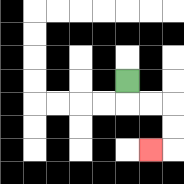{'start': '[5, 3]', 'end': '[6, 6]', 'path_directions': 'D,R,R,D,D,L', 'path_coordinates': '[[5, 3], [5, 4], [6, 4], [7, 4], [7, 5], [7, 6], [6, 6]]'}